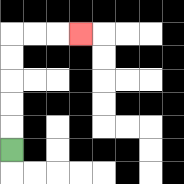{'start': '[0, 6]', 'end': '[3, 1]', 'path_directions': 'U,U,U,U,U,R,R,R', 'path_coordinates': '[[0, 6], [0, 5], [0, 4], [0, 3], [0, 2], [0, 1], [1, 1], [2, 1], [3, 1]]'}